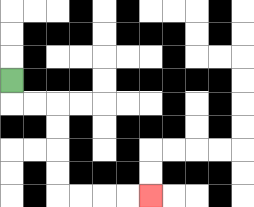{'start': '[0, 3]', 'end': '[6, 8]', 'path_directions': 'D,R,R,D,D,D,D,R,R,R,R', 'path_coordinates': '[[0, 3], [0, 4], [1, 4], [2, 4], [2, 5], [2, 6], [2, 7], [2, 8], [3, 8], [4, 8], [5, 8], [6, 8]]'}